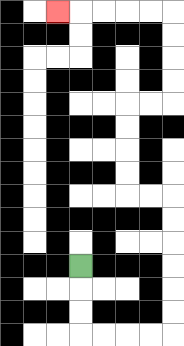{'start': '[3, 11]', 'end': '[2, 0]', 'path_directions': 'D,D,D,R,R,R,R,U,U,U,U,U,U,L,L,U,U,U,U,R,R,U,U,U,U,L,L,L,L,L', 'path_coordinates': '[[3, 11], [3, 12], [3, 13], [3, 14], [4, 14], [5, 14], [6, 14], [7, 14], [7, 13], [7, 12], [7, 11], [7, 10], [7, 9], [7, 8], [6, 8], [5, 8], [5, 7], [5, 6], [5, 5], [5, 4], [6, 4], [7, 4], [7, 3], [7, 2], [7, 1], [7, 0], [6, 0], [5, 0], [4, 0], [3, 0], [2, 0]]'}